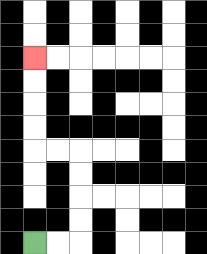{'start': '[1, 10]', 'end': '[1, 2]', 'path_directions': 'R,R,U,U,U,U,L,L,U,U,U,U', 'path_coordinates': '[[1, 10], [2, 10], [3, 10], [3, 9], [3, 8], [3, 7], [3, 6], [2, 6], [1, 6], [1, 5], [1, 4], [1, 3], [1, 2]]'}